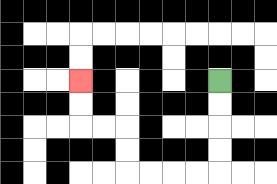{'start': '[9, 3]', 'end': '[3, 3]', 'path_directions': 'D,D,D,D,L,L,L,L,U,U,L,L,U,U', 'path_coordinates': '[[9, 3], [9, 4], [9, 5], [9, 6], [9, 7], [8, 7], [7, 7], [6, 7], [5, 7], [5, 6], [5, 5], [4, 5], [3, 5], [3, 4], [3, 3]]'}